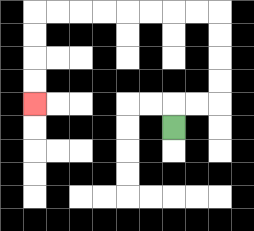{'start': '[7, 5]', 'end': '[1, 4]', 'path_directions': 'U,R,R,U,U,U,U,L,L,L,L,L,L,L,L,D,D,D,D', 'path_coordinates': '[[7, 5], [7, 4], [8, 4], [9, 4], [9, 3], [9, 2], [9, 1], [9, 0], [8, 0], [7, 0], [6, 0], [5, 0], [4, 0], [3, 0], [2, 0], [1, 0], [1, 1], [1, 2], [1, 3], [1, 4]]'}